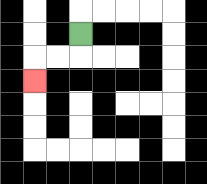{'start': '[3, 1]', 'end': '[1, 3]', 'path_directions': 'D,L,L,D', 'path_coordinates': '[[3, 1], [3, 2], [2, 2], [1, 2], [1, 3]]'}